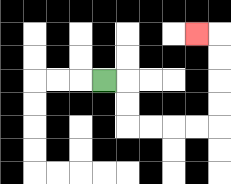{'start': '[4, 3]', 'end': '[8, 1]', 'path_directions': 'R,D,D,R,R,R,R,U,U,U,U,L', 'path_coordinates': '[[4, 3], [5, 3], [5, 4], [5, 5], [6, 5], [7, 5], [8, 5], [9, 5], [9, 4], [9, 3], [9, 2], [9, 1], [8, 1]]'}